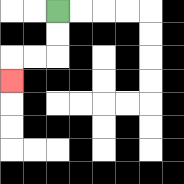{'start': '[2, 0]', 'end': '[0, 3]', 'path_directions': 'D,D,L,L,D', 'path_coordinates': '[[2, 0], [2, 1], [2, 2], [1, 2], [0, 2], [0, 3]]'}